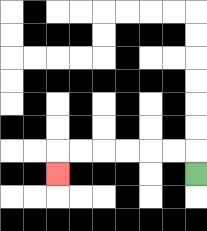{'start': '[8, 7]', 'end': '[2, 7]', 'path_directions': 'U,L,L,L,L,L,L,D', 'path_coordinates': '[[8, 7], [8, 6], [7, 6], [6, 6], [5, 6], [4, 6], [3, 6], [2, 6], [2, 7]]'}